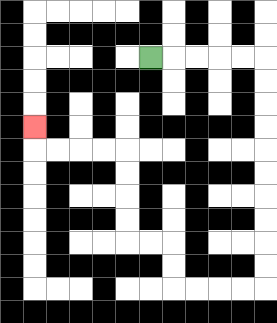{'start': '[6, 2]', 'end': '[1, 5]', 'path_directions': 'R,R,R,R,R,D,D,D,D,D,D,D,D,D,D,L,L,L,L,U,U,L,L,U,U,U,U,L,L,L,L,U', 'path_coordinates': '[[6, 2], [7, 2], [8, 2], [9, 2], [10, 2], [11, 2], [11, 3], [11, 4], [11, 5], [11, 6], [11, 7], [11, 8], [11, 9], [11, 10], [11, 11], [11, 12], [10, 12], [9, 12], [8, 12], [7, 12], [7, 11], [7, 10], [6, 10], [5, 10], [5, 9], [5, 8], [5, 7], [5, 6], [4, 6], [3, 6], [2, 6], [1, 6], [1, 5]]'}